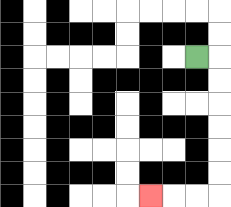{'start': '[8, 2]', 'end': '[6, 8]', 'path_directions': 'R,D,D,D,D,D,D,L,L,L', 'path_coordinates': '[[8, 2], [9, 2], [9, 3], [9, 4], [9, 5], [9, 6], [9, 7], [9, 8], [8, 8], [7, 8], [6, 8]]'}